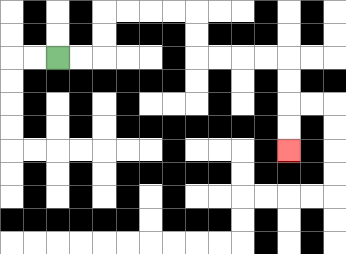{'start': '[2, 2]', 'end': '[12, 6]', 'path_directions': 'R,R,U,U,R,R,R,R,D,D,R,R,R,R,D,D,D,D', 'path_coordinates': '[[2, 2], [3, 2], [4, 2], [4, 1], [4, 0], [5, 0], [6, 0], [7, 0], [8, 0], [8, 1], [8, 2], [9, 2], [10, 2], [11, 2], [12, 2], [12, 3], [12, 4], [12, 5], [12, 6]]'}